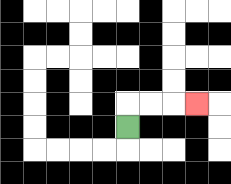{'start': '[5, 5]', 'end': '[8, 4]', 'path_directions': 'U,R,R,R', 'path_coordinates': '[[5, 5], [5, 4], [6, 4], [7, 4], [8, 4]]'}